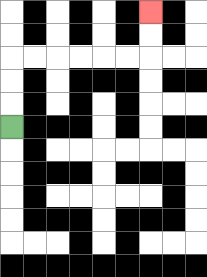{'start': '[0, 5]', 'end': '[6, 0]', 'path_directions': 'U,U,U,R,R,R,R,R,R,U,U', 'path_coordinates': '[[0, 5], [0, 4], [0, 3], [0, 2], [1, 2], [2, 2], [3, 2], [4, 2], [5, 2], [6, 2], [6, 1], [6, 0]]'}